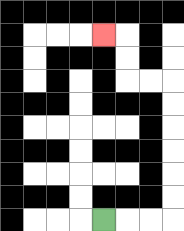{'start': '[4, 9]', 'end': '[4, 1]', 'path_directions': 'R,R,R,U,U,U,U,U,U,L,L,U,U,L', 'path_coordinates': '[[4, 9], [5, 9], [6, 9], [7, 9], [7, 8], [7, 7], [7, 6], [7, 5], [7, 4], [7, 3], [6, 3], [5, 3], [5, 2], [5, 1], [4, 1]]'}